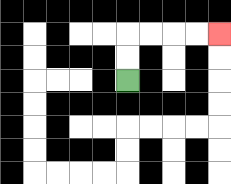{'start': '[5, 3]', 'end': '[9, 1]', 'path_directions': 'U,U,R,R,R,R', 'path_coordinates': '[[5, 3], [5, 2], [5, 1], [6, 1], [7, 1], [8, 1], [9, 1]]'}